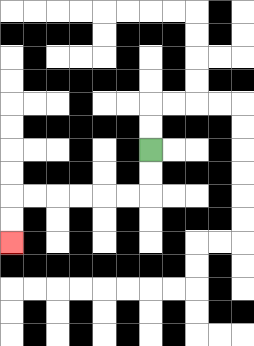{'start': '[6, 6]', 'end': '[0, 10]', 'path_directions': 'D,D,L,L,L,L,L,L,D,D', 'path_coordinates': '[[6, 6], [6, 7], [6, 8], [5, 8], [4, 8], [3, 8], [2, 8], [1, 8], [0, 8], [0, 9], [0, 10]]'}